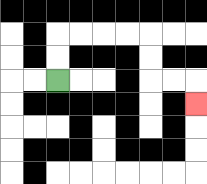{'start': '[2, 3]', 'end': '[8, 4]', 'path_directions': 'U,U,R,R,R,R,D,D,R,R,D', 'path_coordinates': '[[2, 3], [2, 2], [2, 1], [3, 1], [4, 1], [5, 1], [6, 1], [6, 2], [6, 3], [7, 3], [8, 3], [8, 4]]'}